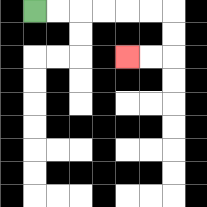{'start': '[1, 0]', 'end': '[5, 2]', 'path_directions': 'R,R,R,R,R,R,D,D,L,L', 'path_coordinates': '[[1, 0], [2, 0], [3, 0], [4, 0], [5, 0], [6, 0], [7, 0], [7, 1], [7, 2], [6, 2], [5, 2]]'}